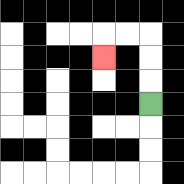{'start': '[6, 4]', 'end': '[4, 2]', 'path_directions': 'U,U,U,L,L,D', 'path_coordinates': '[[6, 4], [6, 3], [6, 2], [6, 1], [5, 1], [4, 1], [4, 2]]'}